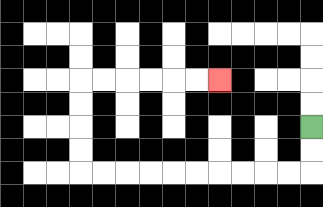{'start': '[13, 5]', 'end': '[9, 3]', 'path_directions': 'D,D,L,L,L,L,L,L,L,L,L,L,U,U,U,U,R,R,R,R,R,R', 'path_coordinates': '[[13, 5], [13, 6], [13, 7], [12, 7], [11, 7], [10, 7], [9, 7], [8, 7], [7, 7], [6, 7], [5, 7], [4, 7], [3, 7], [3, 6], [3, 5], [3, 4], [3, 3], [4, 3], [5, 3], [6, 3], [7, 3], [8, 3], [9, 3]]'}